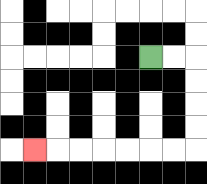{'start': '[6, 2]', 'end': '[1, 6]', 'path_directions': 'R,R,D,D,D,D,L,L,L,L,L,L,L', 'path_coordinates': '[[6, 2], [7, 2], [8, 2], [8, 3], [8, 4], [8, 5], [8, 6], [7, 6], [6, 6], [5, 6], [4, 6], [3, 6], [2, 6], [1, 6]]'}